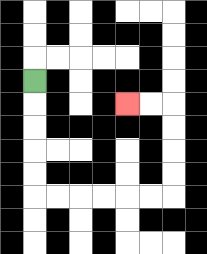{'start': '[1, 3]', 'end': '[5, 4]', 'path_directions': 'D,D,D,D,D,R,R,R,R,R,R,U,U,U,U,L,L', 'path_coordinates': '[[1, 3], [1, 4], [1, 5], [1, 6], [1, 7], [1, 8], [2, 8], [3, 8], [4, 8], [5, 8], [6, 8], [7, 8], [7, 7], [7, 6], [7, 5], [7, 4], [6, 4], [5, 4]]'}